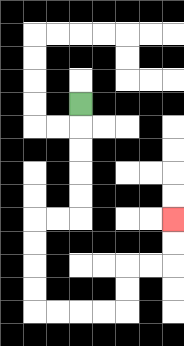{'start': '[3, 4]', 'end': '[7, 9]', 'path_directions': 'D,D,D,D,D,L,L,D,D,D,D,R,R,R,R,U,U,R,R,U,U', 'path_coordinates': '[[3, 4], [3, 5], [3, 6], [3, 7], [3, 8], [3, 9], [2, 9], [1, 9], [1, 10], [1, 11], [1, 12], [1, 13], [2, 13], [3, 13], [4, 13], [5, 13], [5, 12], [5, 11], [6, 11], [7, 11], [7, 10], [7, 9]]'}